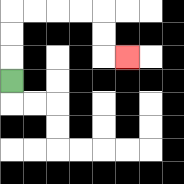{'start': '[0, 3]', 'end': '[5, 2]', 'path_directions': 'U,U,U,R,R,R,R,D,D,R', 'path_coordinates': '[[0, 3], [0, 2], [0, 1], [0, 0], [1, 0], [2, 0], [3, 0], [4, 0], [4, 1], [4, 2], [5, 2]]'}